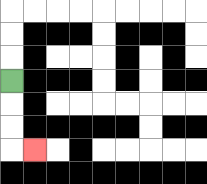{'start': '[0, 3]', 'end': '[1, 6]', 'path_directions': 'D,D,D,R', 'path_coordinates': '[[0, 3], [0, 4], [0, 5], [0, 6], [1, 6]]'}